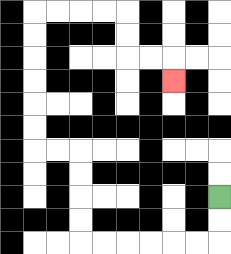{'start': '[9, 8]', 'end': '[7, 3]', 'path_directions': 'D,D,L,L,L,L,L,L,U,U,U,U,L,L,U,U,U,U,U,U,R,R,R,R,D,D,R,R,D', 'path_coordinates': '[[9, 8], [9, 9], [9, 10], [8, 10], [7, 10], [6, 10], [5, 10], [4, 10], [3, 10], [3, 9], [3, 8], [3, 7], [3, 6], [2, 6], [1, 6], [1, 5], [1, 4], [1, 3], [1, 2], [1, 1], [1, 0], [2, 0], [3, 0], [4, 0], [5, 0], [5, 1], [5, 2], [6, 2], [7, 2], [7, 3]]'}